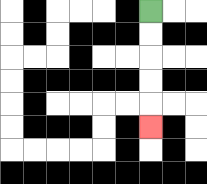{'start': '[6, 0]', 'end': '[6, 5]', 'path_directions': 'D,D,D,D,D', 'path_coordinates': '[[6, 0], [6, 1], [6, 2], [6, 3], [6, 4], [6, 5]]'}